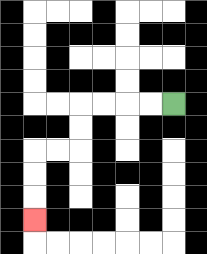{'start': '[7, 4]', 'end': '[1, 9]', 'path_directions': 'L,L,L,L,D,D,L,L,D,D,D', 'path_coordinates': '[[7, 4], [6, 4], [5, 4], [4, 4], [3, 4], [3, 5], [3, 6], [2, 6], [1, 6], [1, 7], [1, 8], [1, 9]]'}